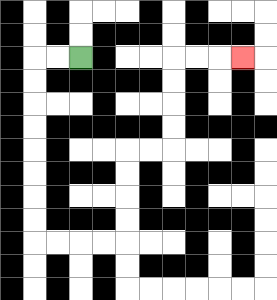{'start': '[3, 2]', 'end': '[10, 2]', 'path_directions': 'L,L,D,D,D,D,D,D,D,D,R,R,R,R,U,U,U,U,R,R,U,U,U,U,R,R,R', 'path_coordinates': '[[3, 2], [2, 2], [1, 2], [1, 3], [1, 4], [1, 5], [1, 6], [1, 7], [1, 8], [1, 9], [1, 10], [2, 10], [3, 10], [4, 10], [5, 10], [5, 9], [5, 8], [5, 7], [5, 6], [6, 6], [7, 6], [7, 5], [7, 4], [7, 3], [7, 2], [8, 2], [9, 2], [10, 2]]'}